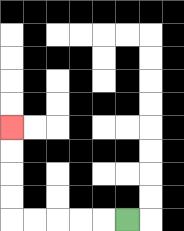{'start': '[5, 9]', 'end': '[0, 5]', 'path_directions': 'L,L,L,L,L,U,U,U,U', 'path_coordinates': '[[5, 9], [4, 9], [3, 9], [2, 9], [1, 9], [0, 9], [0, 8], [0, 7], [0, 6], [0, 5]]'}